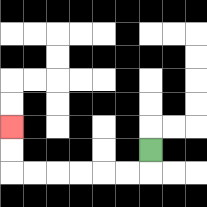{'start': '[6, 6]', 'end': '[0, 5]', 'path_directions': 'D,L,L,L,L,L,L,U,U', 'path_coordinates': '[[6, 6], [6, 7], [5, 7], [4, 7], [3, 7], [2, 7], [1, 7], [0, 7], [0, 6], [0, 5]]'}